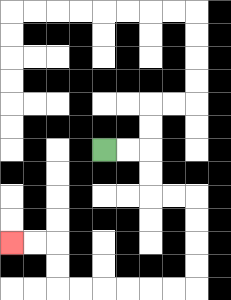{'start': '[4, 6]', 'end': '[0, 10]', 'path_directions': 'R,R,D,D,R,R,D,D,D,D,L,L,L,L,L,L,U,U,L,L', 'path_coordinates': '[[4, 6], [5, 6], [6, 6], [6, 7], [6, 8], [7, 8], [8, 8], [8, 9], [8, 10], [8, 11], [8, 12], [7, 12], [6, 12], [5, 12], [4, 12], [3, 12], [2, 12], [2, 11], [2, 10], [1, 10], [0, 10]]'}